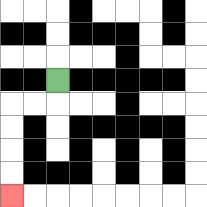{'start': '[2, 3]', 'end': '[0, 8]', 'path_directions': 'D,L,L,D,D,D,D', 'path_coordinates': '[[2, 3], [2, 4], [1, 4], [0, 4], [0, 5], [0, 6], [0, 7], [0, 8]]'}